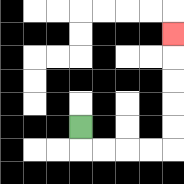{'start': '[3, 5]', 'end': '[7, 1]', 'path_directions': 'D,R,R,R,R,U,U,U,U,U', 'path_coordinates': '[[3, 5], [3, 6], [4, 6], [5, 6], [6, 6], [7, 6], [7, 5], [7, 4], [7, 3], [7, 2], [7, 1]]'}